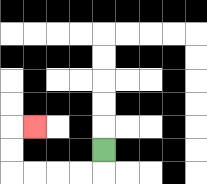{'start': '[4, 6]', 'end': '[1, 5]', 'path_directions': 'D,L,L,L,L,U,U,R', 'path_coordinates': '[[4, 6], [4, 7], [3, 7], [2, 7], [1, 7], [0, 7], [0, 6], [0, 5], [1, 5]]'}